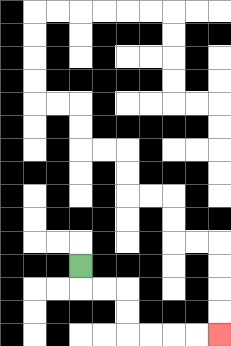{'start': '[3, 11]', 'end': '[9, 14]', 'path_directions': 'D,R,R,D,D,R,R,R,R', 'path_coordinates': '[[3, 11], [3, 12], [4, 12], [5, 12], [5, 13], [5, 14], [6, 14], [7, 14], [8, 14], [9, 14]]'}